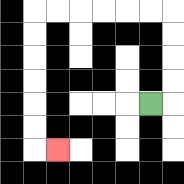{'start': '[6, 4]', 'end': '[2, 6]', 'path_directions': 'R,U,U,U,U,L,L,L,L,L,L,D,D,D,D,D,D,R', 'path_coordinates': '[[6, 4], [7, 4], [7, 3], [7, 2], [7, 1], [7, 0], [6, 0], [5, 0], [4, 0], [3, 0], [2, 0], [1, 0], [1, 1], [1, 2], [1, 3], [1, 4], [1, 5], [1, 6], [2, 6]]'}